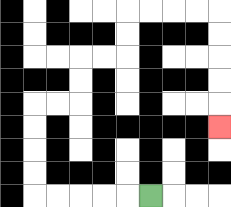{'start': '[6, 8]', 'end': '[9, 5]', 'path_directions': 'L,L,L,L,L,U,U,U,U,R,R,U,U,R,R,U,U,R,R,R,R,D,D,D,D,D', 'path_coordinates': '[[6, 8], [5, 8], [4, 8], [3, 8], [2, 8], [1, 8], [1, 7], [1, 6], [1, 5], [1, 4], [2, 4], [3, 4], [3, 3], [3, 2], [4, 2], [5, 2], [5, 1], [5, 0], [6, 0], [7, 0], [8, 0], [9, 0], [9, 1], [9, 2], [9, 3], [9, 4], [9, 5]]'}